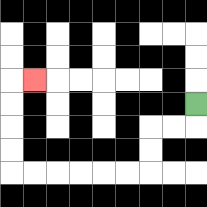{'start': '[8, 4]', 'end': '[1, 3]', 'path_directions': 'D,L,L,D,D,L,L,L,L,L,L,U,U,U,U,R', 'path_coordinates': '[[8, 4], [8, 5], [7, 5], [6, 5], [6, 6], [6, 7], [5, 7], [4, 7], [3, 7], [2, 7], [1, 7], [0, 7], [0, 6], [0, 5], [0, 4], [0, 3], [1, 3]]'}